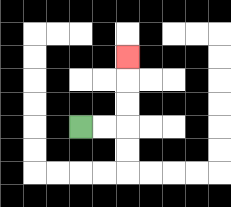{'start': '[3, 5]', 'end': '[5, 2]', 'path_directions': 'R,R,U,U,U', 'path_coordinates': '[[3, 5], [4, 5], [5, 5], [5, 4], [5, 3], [5, 2]]'}